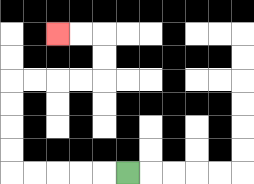{'start': '[5, 7]', 'end': '[2, 1]', 'path_directions': 'L,L,L,L,L,U,U,U,U,R,R,R,R,U,U,L,L', 'path_coordinates': '[[5, 7], [4, 7], [3, 7], [2, 7], [1, 7], [0, 7], [0, 6], [0, 5], [0, 4], [0, 3], [1, 3], [2, 3], [3, 3], [4, 3], [4, 2], [4, 1], [3, 1], [2, 1]]'}